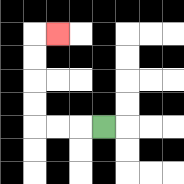{'start': '[4, 5]', 'end': '[2, 1]', 'path_directions': 'L,L,L,U,U,U,U,R', 'path_coordinates': '[[4, 5], [3, 5], [2, 5], [1, 5], [1, 4], [1, 3], [1, 2], [1, 1], [2, 1]]'}